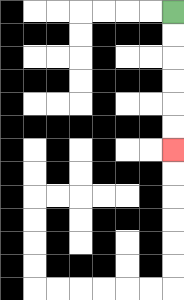{'start': '[7, 0]', 'end': '[7, 6]', 'path_directions': 'D,D,D,D,D,D', 'path_coordinates': '[[7, 0], [7, 1], [7, 2], [7, 3], [7, 4], [7, 5], [7, 6]]'}